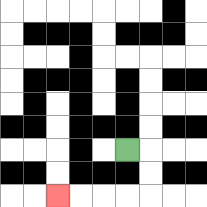{'start': '[5, 6]', 'end': '[2, 8]', 'path_directions': 'R,D,D,L,L,L,L', 'path_coordinates': '[[5, 6], [6, 6], [6, 7], [6, 8], [5, 8], [4, 8], [3, 8], [2, 8]]'}